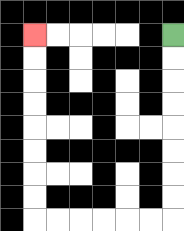{'start': '[7, 1]', 'end': '[1, 1]', 'path_directions': 'D,D,D,D,D,D,D,D,L,L,L,L,L,L,U,U,U,U,U,U,U,U', 'path_coordinates': '[[7, 1], [7, 2], [7, 3], [7, 4], [7, 5], [7, 6], [7, 7], [7, 8], [7, 9], [6, 9], [5, 9], [4, 9], [3, 9], [2, 9], [1, 9], [1, 8], [1, 7], [1, 6], [1, 5], [1, 4], [1, 3], [1, 2], [1, 1]]'}